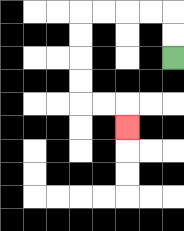{'start': '[7, 2]', 'end': '[5, 5]', 'path_directions': 'U,U,L,L,L,L,D,D,D,D,R,R,D', 'path_coordinates': '[[7, 2], [7, 1], [7, 0], [6, 0], [5, 0], [4, 0], [3, 0], [3, 1], [3, 2], [3, 3], [3, 4], [4, 4], [5, 4], [5, 5]]'}